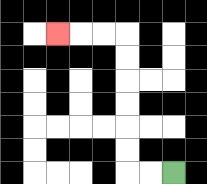{'start': '[7, 7]', 'end': '[2, 1]', 'path_directions': 'L,L,U,U,U,U,U,U,L,L,L', 'path_coordinates': '[[7, 7], [6, 7], [5, 7], [5, 6], [5, 5], [5, 4], [5, 3], [5, 2], [5, 1], [4, 1], [3, 1], [2, 1]]'}